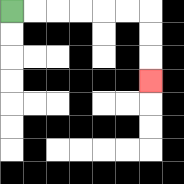{'start': '[0, 0]', 'end': '[6, 3]', 'path_directions': 'R,R,R,R,R,R,D,D,D', 'path_coordinates': '[[0, 0], [1, 0], [2, 0], [3, 0], [4, 0], [5, 0], [6, 0], [6, 1], [6, 2], [6, 3]]'}